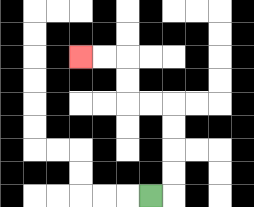{'start': '[6, 8]', 'end': '[3, 2]', 'path_directions': 'R,U,U,U,U,L,L,U,U,L,L', 'path_coordinates': '[[6, 8], [7, 8], [7, 7], [7, 6], [7, 5], [7, 4], [6, 4], [5, 4], [5, 3], [5, 2], [4, 2], [3, 2]]'}